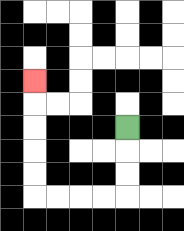{'start': '[5, 5]', 'end': '[1, 3]', 'path_directions': 'D,D,D,L,L,L,L,U,U,U,U,U', 'path_coordinates': '[[5, 5], [5, 6], [5, 7], [5, 8], [4, 8], [3, 8], [2, 8], [1, 8], [1, 7], [1, 6], [1, 5], [1, 4], [1, 3]]'}